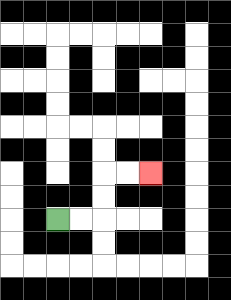{'start': '[2, 9]', 'end': '[6, 7]', 'path_directions': 'R,R,U,U,R,R', 'path_coordinates': '[[2, 9], [3, 9], [4, 9], [4, 8], [4, 7], [5, 7], [6, 7]]'}